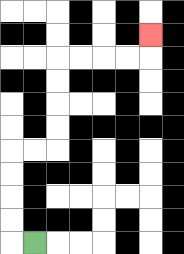{'start': '[1, 10]', 'end': '[6, 1]', 'path_directions': 'L,U,U,U,U,R,R,U,U,U,U,R,R,R,R,U', 'path_coordinates': '[[1, 10], [0, 10], [0, 9], [0, 8], [0, 7], [0, 6], [1, 6], [2, 6], [2, 5], [2, 4], [2, 3], [2, 2], [3, 2], [4, 2], [5, 2], [6, 2], [6, 1]]'}